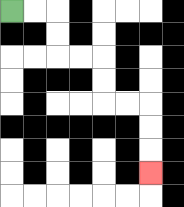{'start': '[0, 0]', 'end': '[6, 7]', 'path_directions': 'R,R,D,D,R,R,D,D,R,R,D,D,D', 'path_coordinates': '[[0, 0], [1, 0], [2, 0], [2, 1], [2, 2], [3, 2], [4, 2], [4, 3], [4, 4], [5, 4], [6, 4], [6, 5], [6, 6], [6, 7]]'}